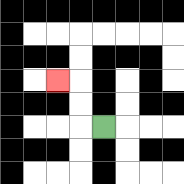{'start': '[4, 5]', 'end': '[2, 3]', 'path_directions': 'L,U,U,L', 'path_coordinates': '[[4, 5], [3, 5], [3, 4], [3, 3], [2, 3]]'}